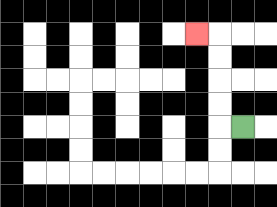{'start': '[10, 5]', 'end': '[8, 1]', 'path_directions': 'L,U,U,U,U,L', 'path_coordinates': '[[10, 5], [9, 5], [9, 4], [9, 3], [9, 2], [9, 1], [8, 1]]'}